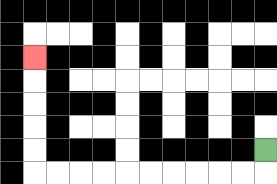{'start': '[11, 6]', 'end': '[1, 2]', 'path_directions': 'D,L,L,L,L,L,L,L,L,L,L,U,U,U,U,U', 'path_coordinates': '[[11, 6], [11, 7], [10, 7], [9, 7], [8, 7], [7, 7], [6, 7], [5, 7], [4, 7], [3, 7], [2, 7], [1, 7], [1, 6], [1, 5], [1, 4], [1, 3], [1, 2]]'}